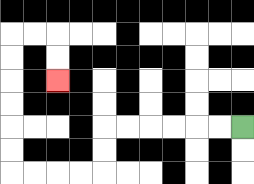{'start': '[10, 5]', 'end': '[2, 3]', 'path_directions': 'L,L,L,L,L,L,D,D,L,L,L,L,U,U,U,U,U,U,R,R,D,D', 'path_coordinates': '[[10, 5], [9, 5], [8, 5], [7, 5], [6, 5], [5, 5], [4, 5], [4, 6], [4, 7], [3, 7], [2, 7], [1, 7], [0, 7], [0, 6], [0, 5], [0, 4], [0, 3], [0, 2], [0, 1], [1, 1], [2, 1], [2, 2], [2, 3]]'}